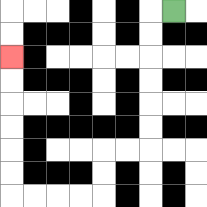{'start': '[7, 0]', 'end': '[0, 2]', 'path_directions': 'L,D,D,D,D,D,D,L,L,D,D,L,L,L,L,U,U,U,U,U,U', 'path_coordinates': '[[7, 0], [6, 0], [6, 1], [6, 2], [6, 3], [6, 4], [6, 5], [6, 6], [5, 6], [4, 6], [4, 7], [4, 8], [3, 8], [2, 8], [1, 8], [0, 8], [0, 7], [0, 6], [0, 5], [0, 4], [0, 3], [0, 2]]'}